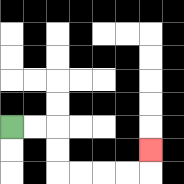{'start': '[0, 5]', 'end': '[6, 6]', 'path_directions': 'R,R,D,D,R,R,R,R,U', 'path_coordinates': '[[0, 5], [1, 5], [2, 5], [2, 6], [2, 7], [3, 7], [4, 7], [5, 7], [6, 7], [6, 6]]'}